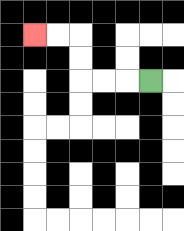{'start': '[6, 3]', 'end': '[1, 1]', 'path_directions': 'L,L,L,U,U,L,L', 'path_coordinates': '[[6, 3], [5, 3], [4, 3], [3, 3], [3, 2], [3, 1], [2, 1], [1, 1]]'}